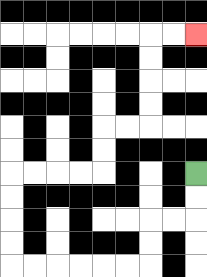{'start': '[8, 7]', 'end': '[8, 1]', 'path_directions': 'D,D,L,L,D,D,L,L,L,L,L,L,U,U,U,U,R,R,R,R,U,U,R,R,U,U,U,U,R,R', 'path_coordinates': '[[8, 7], [8, 8], [8, 9], [7, 9], [6, 9], [6, 10], [6, 11], [5, 11], [4, 11], [3, 11], [2, 11], [1, 11], [0, 11], [0, 10], [0, 9], [0, 8], [0, 7], [1, 7], [2, 7], [3, 7], [4, 7], [4, 6], [4, 5], [5, 5], [6, 5], [6, 4], [6, 3], [6, 2], [6, 1], [7, 1], [8, 1]]'}